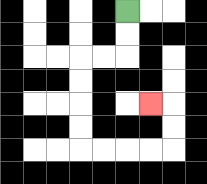{'start': '[5, 0]', 'end': '[6, 4]', 'path_directions': 'D,D,L,L,D,D,D,D,R,R,R,R,U,U,L', 'path_coordinates': '[[5, 0], [5, 1], [5, 2], [4, 2], [3, 2], [3, 3], [3, 4], [3, 5], [3, 6], [4, 6], [5, 6], [6, 6], [7, 6], [7, 5], [7, 4], [6, 4]]'}